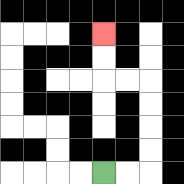{'start': '[4, 7]', 'end': '[4, 1]', 'path_directions': 'R,R,U,U,U,U,L,L,U,U', 'path_coordinates': '[[4, 7], [5, 7], [6, 7], [6, 6], [6, 5], [6, 4], [6, 3], [5, 3], [4, 3], [4, 2], [4, 1]]'}